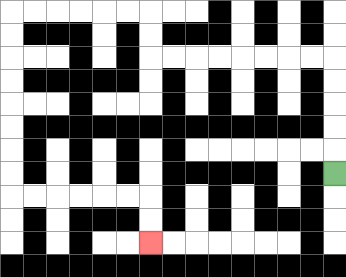{'start': '[14, 7]', 'end': '[6, 10]', 'path_directions': 'U,U,U,U,U,L,L,L,L,L,L,L,L,U,U,L,L,L,L,L,L,D,D,D,D,D,D,D,D,R,R,R,R,R,R,D,D', 'path_coordinates': '[[14, 7], [14, 6], [14, 5], [14, 4], [14, 3], [14, 2], [13, 2], [12, 2], [11, 2], [10, 2], [9, 2], [8, 2], [7, 2], [6, 2], [6, 1], [6, 0], [5, 0], [4, 0], [3, 0], [2, 0], [1, 0], [0, 0], [0, 1], [0, 2], [0, 3], [0, 4], [0, 5], [0, 6], [0, 7], [0, 8], [1, 8], [2, 8], [3, 8], [4, 8], [5, 8], [6, 8], [6, 9], [6, 10]]'}